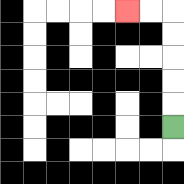{'start': '[7, 5]', 'end': '[5, 0]', 'path_directions': 'U,U,U,U,U,L,L', 'path_coordinates': '[[7, 5], [7, 4], [7, 3], [7, 2], [7, 1], [7, 0], [6, 0], [5, 0]]'}